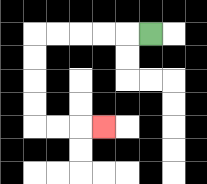{'start': '[6, 1]', 'end': '[4, 5]', 'path_directions': 'L,L,L,L,L,D,D,D,D,R,R,R', 'path_coordinates': '[[6, 1], [5, 1], [4, 1], [3, 1], [2, 1], [1, 1], [1, 2], [1, 3], [1, 4], [1, 5], [2, 5], [3, 5], [4, 5]]'}